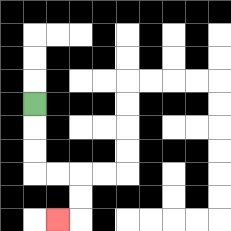{'start': '[1, 4]', 'end': '[2, 9]', 'path_directions': 'D,D,D,R,R,D,D,L', 'path_coordinates': '[[1, 4], [1, 5], [1, 6], [1, 7], [2, 7], [3, 7], [3, 8], [3, 9], [2, 9]]'}